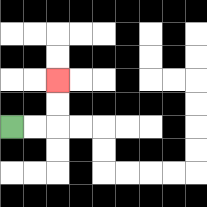{'start': '[0, 5]', 'end': '[2, 3]', 'path_directions': 'R,R,U,U', 'path_coordinates': '[[0, 5], [1, 5], [2, 5], [2, 4], [2, 3]]'}